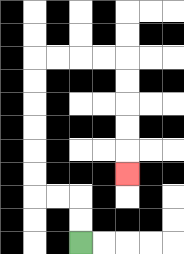{'start': '[3, 10]', 'end': '[5, 7]', 'path_directions': 'U,U,L,L,U,U,U,U,U,U,R,R,R,R,D,D,D,D,D', 'path_coordinates': '[[3, 10], [3, 9], [3, 8], [2, 8], [1, 8], [1, 7], [1, 6], [1, 5], [1, 4], [1, 3], [1, 2], [2, 2], [3, 2], [4, 2], [5, 2], [5, 3], [5, 4], [5, 5], [5, 6], [5, 7]]'}